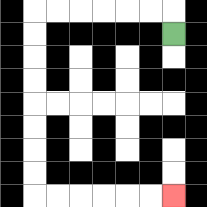{'start': '[7, 1]', 'end': '[7, 8]', 'path_directions': 'U,L,L,L,L,L,L,D,D,D,D,D,D,D,D,R,R,R,R,R,R', 'path_coordinates': '[[7, 1], [7, 0], [6, 0], [5, 0], [4, 0], [3, 0], [2, 0], [1, 0], [1, 1], [1, 2], [1, 3], [1, 4], [1, 5], [1, 6], [1, 7], [1, 8], [2, 8], [3, 8], [4, 8], [5, 8], [6, 8], [7, 8]]'}